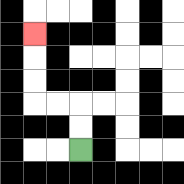{'start': '[3, 6]', 'end': '[1, 1]', 'path_directions': 'U,U,L,L,U,U,U', 'path_coordinates': '[[3, 6], [3, 5], [3, 4], [2, 4], [1, 4], [1, 3], [1, 2], [1, 1]]'}